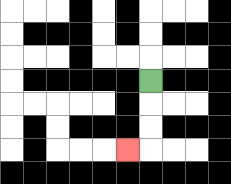{'start': '[6, 3]', 'end': '[5, 6]', 'path_directions': 'D,D,D,L', 'path_coordinates': '[[6, 3], [6, 4], [6, 5], [6, 6], [5, 6]]'}